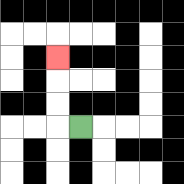{'start': '[3, 5]', 'end': '[2, 2]', 'path_directions': 'L,U,U,U', 'path_coordinates': '[[3, 5], [2, 5], [2, 4], [2, 3], [2, 2]]'}